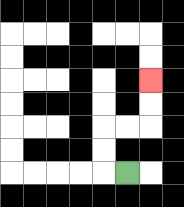{'start': '[5, 7]', 'end': '[6, 3]', 'path_directions': 'L,U,U,R,R,U,U', 'path_coordinates': '[[5, 7], [4, 7], [4, 6], [4, 5], [5, 5], [6, 5], [6, 4], [6, 3]]'}